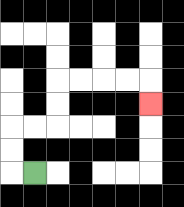{'start': '[1, 7]', 'end': '[6, 4]', 'path_directions': 'L,U,U,R,R,U,U,R,R,R,R,D', 'path_coordinates': '[[1, 7], [0, 7], [0, 6], [0, 5], [1, 5], [2, 5], [2, 4], [2, 3], [3, 3], [4, 3], [5, 3], [6, 3], [6, 4]]'}